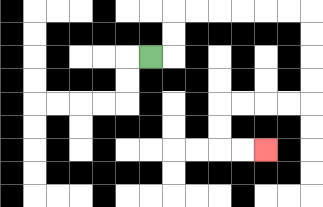{'start': '[6, 2]', 'end': '[11, 6]', 'path_directions': 'R,U,U,R,R,R,R,R,R,D,D,D,D,L,L,L,L,D,D,R,R', 'path_coordinates': '[[6, 2], [7, 2], [7, 1], [7, 0], [8, 0], [9, 0], [10, 0], [11, 0], [12, 0], [13, 0], [13, 1], [13, 2], [13, 3], [13, 4], [12, 4], [11, 4], [10, 4], [9, 4], [9, 5], [9, 6], [10, 6], [11, 6]]'}